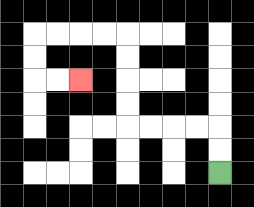{'start': '[9, 7]', 'end': '[3, 3]', 'path_directions': 'U,U,L,L,L,L,U,U,U,U,L,L,L,L,D,D,R,R', 'path_coordinates': '[[9, 7], [9, 6], [9, 5], [8, 5], [7, 5], [6, 5], [5, 5], [5, 4], [5, 3], [5, 2], [5, 1], [4, 1], [3, 1], [2, 1], [1, 1], [1, 2], [1, 3], [2, 3], [3, 3]]'}